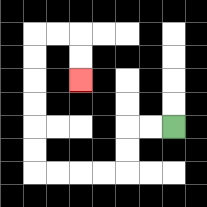{'start': '[7, 5]', 'end': '[3, 3]', 'path_directions': 'L,L,D,D,L,L,L,L,U,U,U,U,U,U,R,R,D,D', 'path_coordinates': '[[7, 5], [6, 5], [5, 5], [5, 6], [5, 7], [4, 7], [3, 7], [2, 7], [1, 7], [1, 6], [1, 5], [1, 4], [1, 3], [1, 2], [1, 1], [2, 1], [3, 1], [3, 2], [3, 3]]'}